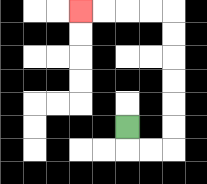{'start': '[5, 5]', 'end': '[3, 0]', 'path_directions': 'D,R,R,U,U,U,U,U,U,L,L,L,L', 'path_coordinates': '[[5, 5], [5, 6], [6, 6], [7, 6], [7, 5], [7, 4], [7, 3], [7, 2], [7, 1], [7, 0], [6, 0], [5, 0], [4, 0], [3, 0]]'}